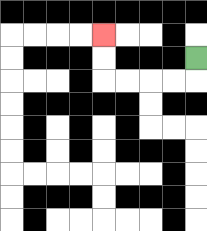{'start': '[8, 2]', 'end': '[4, 1]', 'path_directions': 'D,L,L,L,L,U,U', 'path_coordinates': '[[8, 2], [8, 3], [7, 3], [6, 3], [5, 3], [4, 3], [4, 2], [4, 1]]'}